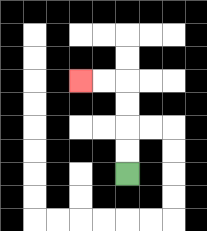{'start': '[5, 7]', 'end': '[3, 3]', 'path_directions': 'U,U,U,U,L,L', 'path_coordinates': '[[5, 7], [5, 6], [5, 5], [5, 4], [5, 3], [4, 3], [3, 3]]'}